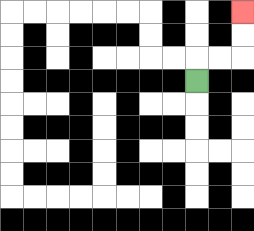{'start': '[8, 3]', 'end': '[10, 0]', 'path_directions': 'U,R,R,U,U', 'path_coordinates': '[[8, 3], [8, 2], [9, 2], [10, 2], [10, 1], [10, 0]]'}